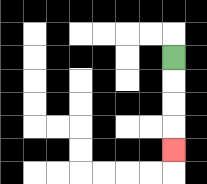{'start': '[7, 2]', 'end': '[7, 6]', 'path_directions': 'D,D,D,D', 'path_coordinates': '[[7, 2], [7, 3], [7, 4], [7, 5], [7, 6]]'}